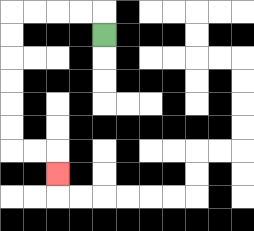{'start': '[4, 1]', 'end': '[2, 7]', 'path_directions': 'U,L,L,L,L,D,D,D,D,D,D,R,R,D', 'path_coordinates': '[[4, 1], [4, 0], [3, 0], [2, 0], [1, 0], [0, 0], [0, 1], [0, 2], [0, 3], [0, 4], [0, 5], [0, 6], [1, 6], [2, 6], [2, 7]]'}